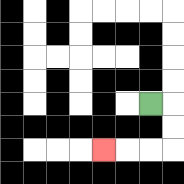{'start': '[6, 4]', 'end': '[4, 6]', 'path_directions': 'R,D,D,L,L,L', 'path_coordinates': '[[6, 4], [7, 4], [7, 5], [7, 6], [6, 6], [5, 6], [4, 6]]'}